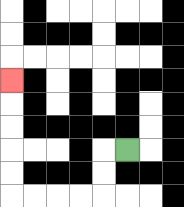{'start': '[5, 6]', 'end': '[0, 3]', 'path_directions': 'L,D,D,L,L,L,L,U,U,U,U,U', 'path_coordinates': '[[5, 6], [4, 6], [4, 7], [4, 8], [3, 8], [2, 8], [1, 8], [0, 8], [0, 7], [0, 6], [0, 5], [0, 4], [0, 3]]'}